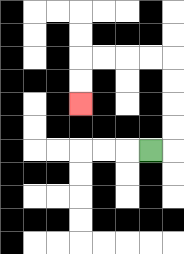{'start': '[6, 6]', 'end': '[3, 4]', 'path_directions': 'R,U,U,U,U,L,L,L,L,D,D', 'path_coordinates': '[[6, 6], [7, 6], [7, 5], [7, 4], [7, 3], [7, 2], [6, 2], [5, 2], [4, 2], [3, 2], [3, 3], [3, 4]]'}